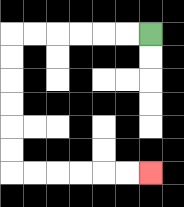{'start': '[6, 1]', 'end': '[6, 7]', 'path_directions': 'L,L,L,L,L,L,D,D,D,D,D,D,R,R,R,R,R,R', 'path_coordinates': '[[6, 1], [5, 1], [4, 1], [3, 1], [2, 1], [1, 1], [0, 1], [0, 2], [0, 3], [0, 4], [0, 5], [0, 6], [0, 7], [1, 7], [2, 7], [3, 7], [4, 7], [5, 7], [6, 7]]'}